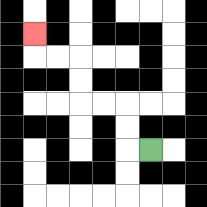{'start': '[6, 6]', 'end': '[1, 1]', 'path_directions': 'L,U,U,L,L,U,U,L,L,U', 'path_coordinates': '[[6, 6], [5, 6], [5, 5], [5, 4], [4, 4], [3, 4], [3, 3], [3, 2], [2, 2], [1, 2], [1, 1]]'}